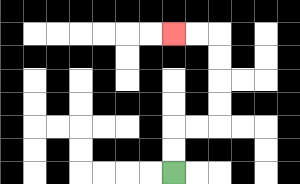{'start': '[7, 7]', 'end': '[7, 1]', 'path_directions': 'U,U,R,R,U,U,U,U,L,L', 'path_coordinates': '[[7, 7], [7, 6], [7, 5], [8, 5], [9, 5], [9, 4], [9, 3], [9, 2], [9, 1], [8, 1], [7, 1]]'}